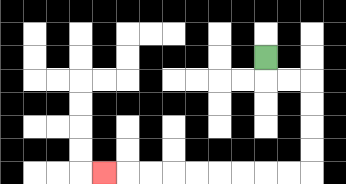{'start': '[11, 2]', 'end': '[4, 7]', 'path_directions': 'D,R,R,D,D,D,D,L,L,L,L,L,L,L,L,L', 'path_coordinates': '[[11, 2], [11, 3], [12, 3], [13, 3], [13, 4], [13, 5], [13, 6], [13, 7], [12, 7], [11, 7], [10, 7], [9, 7], [8, 7], [7, 7], [6, 7], [5, 7], [4, 7]]'}